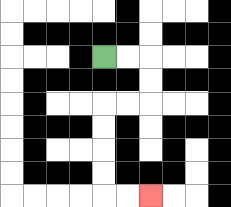{'start': '[4, 2]', 'end': '[6, 8]', 'path_directions': 'R,R,D,D,L,L,D,D,D,D,R,R', 'path_coordinates': '[[4, 2], [5, 2], [6, 2], [6, 3], [6, 4], [5, 4], [4, 4], [4, 5], [4, 6], [4, 7], [4, 8], [5, 8], [6, 8]]'}